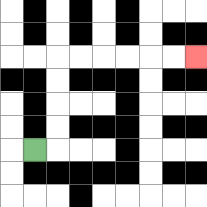{'start': '[1, 6]', 'end': '[8, 2]', 'path_directions': 'R,U,U,U,U,R,R,R,R,R,R', 'path_coordinates': '[[1, 6], [2, 6], [2, 5], [2, 4], [2, 3], [2, 2], [3, 2], [4, 2], [5, 2], [6, 2], [7, 2], [8, 2]]'}